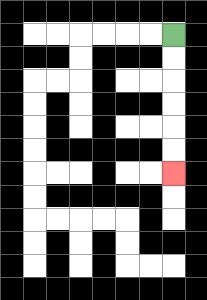{'start': '[7, 1]', 'end': '[7, 7]', 'path_directions': 'D,D,D,D,D,D', 'path_coordinates': '[[7, 1], [7, 2], [7, 3], [7, 4], [7, 5], [7, 6], [7, 7]]'}